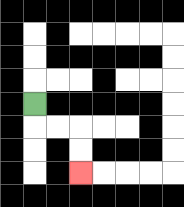{'start': '[1, 4]', 'end': '[3, 7]', 'path_directions': 'D,R,R,D,D', 'path_coordinates': '[[1, 4], [1, 5], [2, 5], [3, 5], [3, 6], [3, 7]]'}